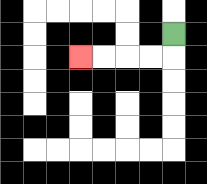{'start': '[7, 1]', 'end': '[3, 2]', 'path_directions': 'D,L,L,L,L', 'path_coordinates': '[[7, 1], [7, 2], [6, 2], [5, 2], [4, 2], [3, 2]]'}